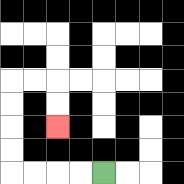{'start': '[4, 7]', 'end': '[2, 5]', 'path_directions': 'L,L,L,L,U,U,U,U,R,R,D,D', 'path_coordinates': '[[4, 7], [3, 7], [2, 7], [1, 7], [0, 7], [0, 6], [0, 5], [0, 4], [0, 3], [1, 3], [2, 3], [2, 4], [2, 5]]'}